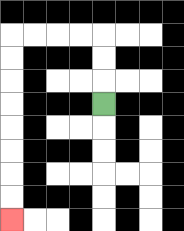{'start': '[4, 4]', 'end': '[0, 9]', 'path_directions': 'U,U,U,L,L,L,L,D,D,D,D,D,D,D,D', 'path_coordinates': '[[4, 4], [4, 3], [4, 2], [4, 1], [3, 1], [2, 1], [1, 1], [0, 1], [0, 2], [0, 3], [0, 4], [0, 5], [0, 6], [0, 7], [0, 8], [0, 9]]'}